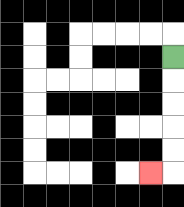{'start': '[7, 2]', 'end': '[6, 7]', 'path_directions': 'D,D,D,D,D,L', 'path_coordinates': '[[7, 2], [7, 3], [7, 4], [7, 5], [7, 6], [7, 7], [6, 7]]'}